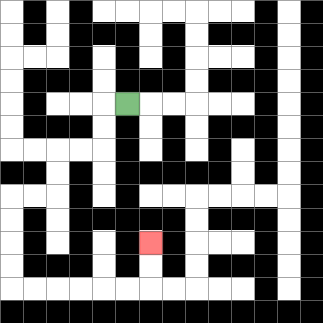{'start': '[5, 4]', 'end': '[6, 10]', 'path_directions': 'L,D,D,L,L,D,D,L,L,D,D,D,D,R,R,R,R,R,R,U,U', 'path_coordinates': '[[5, 4], [4, 4], [4, 5], [4, 6], [3, 6], [2, 6], [2, 7], [2, 8], [1, 8], [0, 8], [0, 9], [0, 10], [0, 11], [0, 12], [1, 12], [2, 12], [3, 12], [4, 12], [5, 12], [6, 12], [6, 11], [6, 10]]'}